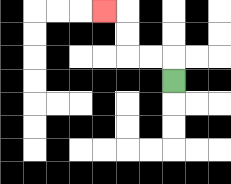{'start': '[7, 3]', 'end': '[4, 0]', 'path_directions': 'U,L,L,U,U,L', 'path_coordinates': '[[7, 3], [7, 2], [6, 2], [5, 2], [5, 1], [5, 0], [4, 0]]'}